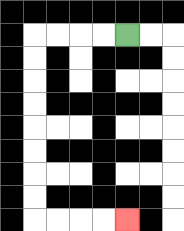{'start': '[5, 1]', 'end': '[5, 9]', 'path_directions': 'L,L,L,L,D,D,D,D,D,D,D,D,R,R,R,R', 'path_coordinates': '[[5, 1], [4, 1], [3, 1], [2, 1], [1, 1], [1, 2], [1, 3], [1, 4], [1, 5], [1, 6], [1, 7], [1, 8], [1, 9], [2, 9], [3, 9], [4, 9], [5, 9]]'}